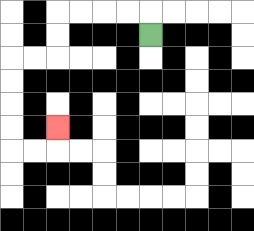{'start': '[6, 1]', 'end': '[2, 5]', 'path_directions': 'U,L,L,L,L,D,D,L,L,D,D,D,D,R,R,U', 'path_coordinates': '[[6, 1], [6, 0], [5, 0], [4, 0], [3, 0], [2, 0], [2, 1], [2, 2], [1, 2], [0, 2], [0, 3], [0, 4], [0, 5], [0, 6], [1, 6], [2, 6], [2, 5]]'}